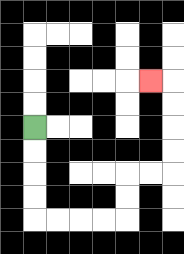{'start': '[1, 5]', 'end': '[6, 3]', 'path_directions': 'D,D,D,D,R,R,R,R,U,U,R,R,U,U,U,U,L', 'path_coordinates': '[[1, 5], [1, 6], [1, 7], [1, 8], [1, 9], [2, 9], [3, 9], [4, 9], [5, 9], [5, 8], [5, 7], [6, 7], [7, 7], [7, 6], [7, 5], [7, 4], [7, 3], [6, 3]]'}